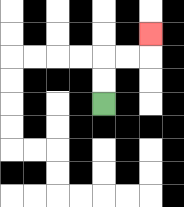{'start': '[4, 4]', 'end': '[6, 1]', 'path_directions': 'U,U,R,R,U', 'path_coordinates': '[[4, 4], [4, 3], [4, 2], [5, 2], [6, 2], [6, 1]]'}